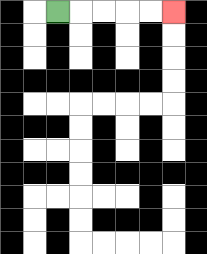{'start': '[2, 0]', 'end': '[7, 0]', 'path_directions': 'R,R,R,R,R', 'path_coordinates': '[[2, 0], [3, 0], [4, 0], [5, 0], [6, 0], [7, 0]]'}